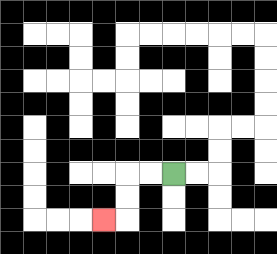{'start': '[7, 7]', 'end': '[4, 9]', 'path_directions': 'L,L,D,D,L', 'path_coordinates': '[[7, 7], [6, 7], [5, 7], [5, 8], [5, 9], [4, 9]]'}